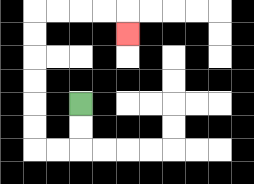{'start': '[3, 4]', 'end': '[5, 1]', 'path_directions': 'D,D,L,L,U,U,U,U,U,U,R,R,R,R,D', 'path_coordinates': '[[3, 4], [3, 5], [3, 6], [2, 6], [1, 6], [1, 5], [1, 4], [1, 3], [1, 2], [1, 1], [1, 0], [2, 0], [3, 0], [4, 0], [5, 0], [5, 1]]'}